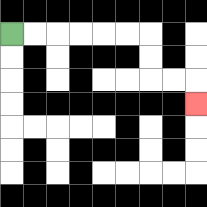{'start': '[0, 1]', 'end': '[8, 4]', 'path_directions': 'R,R,R,R,R,R,D,D,R,R,D', 'path_coordinates': '[[0, 1], [1, 1], [2, 1], [3, 1], [4, 1], [5, 1], [6, 1], [6, 2], [6, 3], [7, 3], [8, 3], [8, 4]]'}